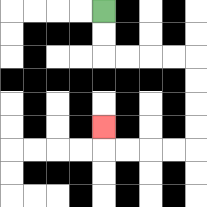{'start': '[4, 0]', 'end': '[4, 5]', 'path_directions': 'D,D,R,R,R,R,D,D,D,D,L,L,L,L,U', 'path_coordinates': '[[4, 0], [4, 1], [4, 2], [5, 2], [6, 2], [7, 2], [8, 2], [8, 3], [8, 4], [8, 5], [8, 6], [7, 6], [6, 6], [5, 6], [4, 6], [4, 5]]'}